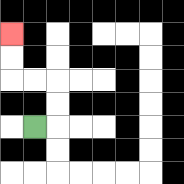{'start': '[1, 5]', 'end': '[0, 1]', 'path_directions': 'R,U,U,L,L,U,U', 'path_coordinates': '[[1, 5], [2, 5], [2, 4], [2, 3], [1, 3], [0, 3], [0, 2], [0, 1]]'}